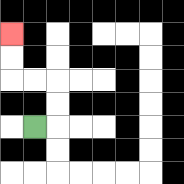{'start': '[1, 5]', 'end': '[0, 1]', 'path_directions': 'R,U,U,L,L,U,U', 'path_coordinates': '[[1, 5], [2, 5], [2, 4], [2, 3], [1, 3], [0, 3], [0, 2], [0, 1]]'}